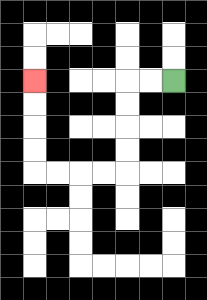{'start': '[7, 3]', 'end': '[1, 3]', 'path_directions': 'L,L,D,D,D,D,L,L,L,L,U,U,U,U', 'path_coordinates': '[[7, 3], [6, 3], [5, 3], [5, 4], [5, 5], [5, 6], [5, 7], [4, 7], [3, 7], [2, 7], [1, 7], [1, 6], [1, 5], [1, 4], [1, 3]]'}